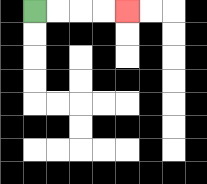{'start': '[1, 0]', 'end': '[5, 0]', 'path_directions': 'R,R,R,R', 'path_coordinates': '[[1, 0], [2, 0], [3, 0], [4, 0], [5, 0]]'}